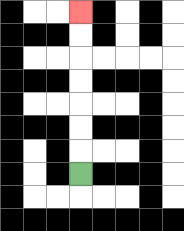{'start': '[3, 7]', 'end': '[3, 0]', 'path_directions': 'U,U,U,U,U,U,U', 'path_coordinates': '[[3, 7], [3, 6], [3, 5], [3, 4], [3, 3], [3, 2], [3, 1], [3, 0]]'}